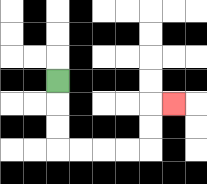{'start': '[2, 3]', 'end': '[7, 4]', 'path_directions': 'D,D,D,R,R,R,R,U,U,R', 'path_coordinates': '[[2, 3], [2, 4], [2, 5], [2, 6], [3, 6], [4, 6], [5, 6], [6, 6], [6, 5], [6, 4], [7, 4]]'}